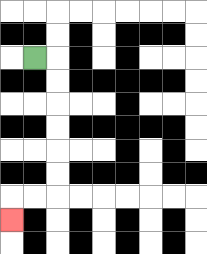{'start': '[1, 2]', 'end': '[0, 9]', 'path_directions': 'R,D,D,D,D,D,D,L,L,D', 'path_coordinates': '[[1, 2], [2, 2], [2, 3], [2, 4], [2, 5], [2, 6], [2, 7], [2, 8], [1, 8], [0, 8], [0, 9]]'}